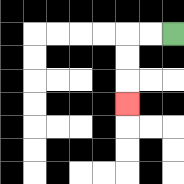{'start': '[7, 1]', 'end': '[5, 4]', 'path_directions': 'L,L,D,D,D', 'path_coordinates': '[[7, 1], [6, 1], [5, 1], [5, 2], [5, 3], [5, 4]]'}